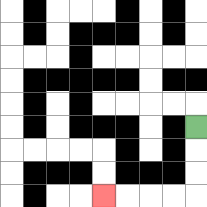{'start': '[8, 5]', 'end': '[4, 8]', 'path_directions': 'D,D,D,L,L,L,L', 'path_coordinates': '[[8, 5], [8, 6], [8, 7], [8, 8], [7, 8], [6, 8], [5, 8], [4, 8]]'}